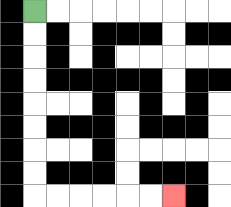{'start': '[1, 0]', 'end': '[7, 8]', 'path_directions': 'D,D,D,D,D,D,D,D,R,R,R,R,R,R', 'path_coordinates': '[[1, 0], [1, 1], [1, 2], [1, 3], [1, 4], [1, 5], [1, 6], [1, 7], [1, 8], [2, 8], [3, 8], [4, 8], [5, 8], [6, 8], [7, 8]]'}